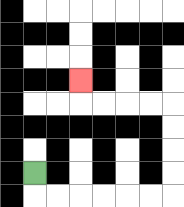{'start': '[1, 7]', 'end': '[3, 3]', 'path_directions': 'D,R,R,R,R,R,R,U,U,U,U,L,L,L,L,U', 'path_coordinates': '[[1, 7], [1, 8], [2, 8], [3, 8], [4, 8], [5, 8], [6, 8], [7, 8], [7, 7], [7, 6], [7, 5], [7, 4], [6, 4], [5, 4], [4, 4], [3, 4], [3, 3]]'}